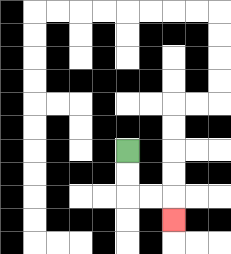{'start': '[5, 6]', 'end': '[7, 9]', 'path_directions': 'D,D,R,R,D', 'path_coordinates': '[[5, 6], [5, 7], [5, 8], [6, 8], [7, 8], [7, 9]]'}